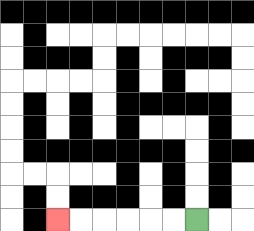{'start': '[8, 9]', 'end': '[2, 9]', 'path_directions': 'L,L,L,L,L,L', 'path_coordinates': '[[8, 9], [7, 9], [6, 9], [5, 9], [4, 9], [3, 9], [2, 9]]'}